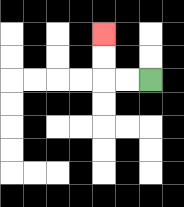{'start': '[6, 3]', 'end': '[4, 1]', 'path_directions': 'L,L,U,U', 'path_coordinates': '[[6, 3], [5, 3], [4, 3], [4, 2], [4, 1]]'}